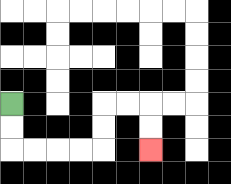{'start': '[0, 4]', 'end': '[6, 6]', 'path_directions': 'D,D,R,R,R,R,U,U,R,R,D,D', 'path_coordinates': '[[0, 4], [0, 5], [0, 6], [1, 6], [2, 6], [3, 6], [4, 6], [4, 5], [4, 4], [5, 4], [6, 4], [6, 5], [6, 6]]'}